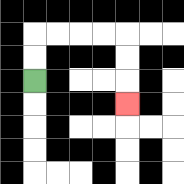{'start': '[1, 3]', 'end': '[5, 4]', 'path_directions': 'U,U,R,R,R,R,D,D,D', 'path_coordinates': '[[1, 3], [1, 2], [1, 1], [2, 1], [3, 1], [4, 1], [5, 1], [5, 2], [5, 3], [5, 4]]'}